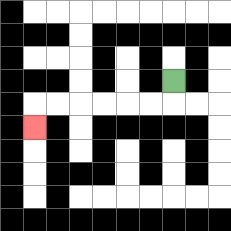{'start': '[7, 3]', 'end': '[1, 5]', 'path_directions': 'D,L,L,L,L,L,L,D', 'path_coordinates': '[[7, 3], [7, 4], [6, 4], [5, 4], [4, 4], [3, 4], [2, 4], [1, 4], [1, 5]]'}